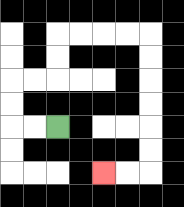{'start': '[2, 5]', 'end': '[4, 7]', 'path_directions': 'L,L,U,U,R,R,U,U,R,R,R,R,D,D,D,D,D,D,L,L', 'path_coordinates': '[[2, 5], [1, 5], [0, 5], [0, 4], [0, 3], [1, 3], [2, 3], [2, 2], [2, 1], [3, 1], [4, 1], [5, 1], [6, 1], [6, 2], [6, 3], [6, 4], [6, 5], [6, 6], [6, 7], [5, 7], [4, 7]]'}